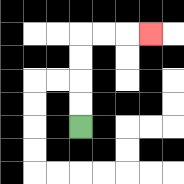{'start': '[3, 5]', 'end': '[6, 1]', 'path_directions': 'U,U,U,U,R,R,R', 'path_coordinates': '[[3, 5], [3, 4], [3, 3], [3, 2], [3, 1], [4, 1], [5, 1], [6, 1]]'}